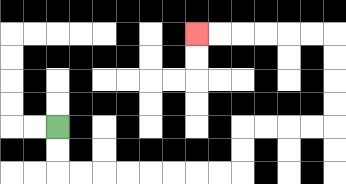{'start': '[2, 5]', 'end': '[8, 1]', 'path_directions': 'D,D,R,R,R,R,R,R,R,R,U,U,R,R,R,R,U,U,U,U,L,L,L,L,L,L', 'path_coordinates': '[[2, 5], [2, 6], [2, 7], [3, 7], [4, 7], [5, 7], [6, 7], [7, 7], [8, 7], [9, 7], [10, 7], [10, 6], [10, 5], [11, 5], [12, 5], [13, 5], [14, 5], [14, 4], [14, 3], [14, 2], [14, 1], [13, 1], [12, 1], [11, 1], [10, 1], [9, 1], [8, 1]]'}